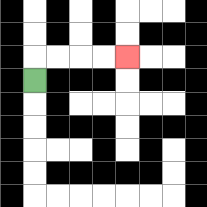{'start': '[1, 3]', 'end': '[5, 2]', 'path_directions': 'U,R,R,R,R', 'path_coordinates': '[[1, 3], [1, 2], [2, 2], [3, 2], [4, 2], [5, 2]]'}